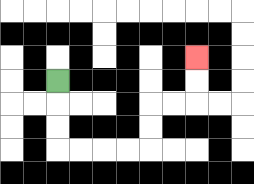{'start': '[2, 3]', 'end': '[8, 2]', 'path_directions': 'D,D,D,R,R,R,R,U,U,R,R,U,U', 'path_coordinates': '[[2, 3], [2, 4], [2, 5], [2, 6], [3, 6], [4, 6], [5, 6], [6, 6], [6, 5], [6, 4], [7, 4], [8, 4], [8, 3], [8, 2]]'}